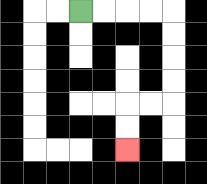{'start': '[3, 0]', 'end': '[5, 6]', 'path_directions': 'R,R,R,R,D,D,D,D,L,L,D,D', 'path_coordinates': '[[3, 0], [4, 0], [5, 0], [6, 0], [7, 0], [7, 1], [7, 2], [7, 3], [7, 4], [6, 4], [5, 4], [5, 5], [5, 6]]'}